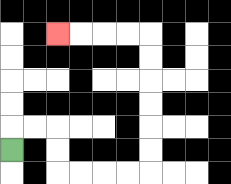{'start': '[0, 6]', 'end': '[2, 1]', 'path_directions': 'U,R,R,D,D,R,R,R,R,U,U,U,U,U,U,L,L,L,L', 'path_coordinates': '[[0, 6], [0, 5], [1, 5], [2, 5], [2, 6], [2, 7], [3, 7], [4, 7], [5, 7], [6, 7], [6, 6], [6, 5], [6, 4], [6, 3], [6, 2], [6, 1], [5, 1], [4, 1], [3, 1], [2, 1]]'}